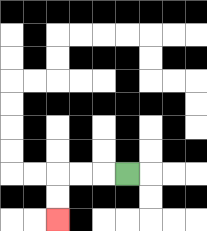{'start': '[5, 7]', 'end': '[2, 9]', 'path_directions': 'L,L,L,D,D', 'path_coordinates': '[[5, 7], [4, 7], [3, 7], [2, 7], [2, 8], [2, 9]]'}